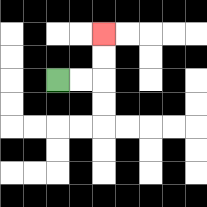{'start': '[2, 3]', 'end': '[4, 1]', 'path_directions': 'R,R,U,U', 'path_coordinates': '[[2, 3], [3, 3], [4, 3], [4, 2], [4, 1]]'}